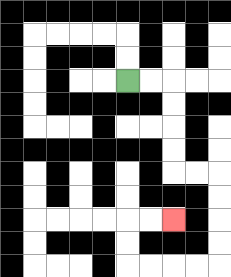{'start': '[5, 3]', 'end': '[7, 9]', 'path_directions': 'R,R,D,D,D,D,R,R,D,D,D,D,L,L,L,L,U,U,R,R', 'path_coordinates': '[[5, 3], [6, 3], [7, 3], [7, 4], [7, 5], [7, 6], [7, 7], [8, 7], [9, 7], [9, 8], [9, 9], [9, 10], [9, 11], [8, 11], [7, 11], [6, 11], [5, 11], [5, 10], [5, 9], [6, 9], [7, 9]]'}